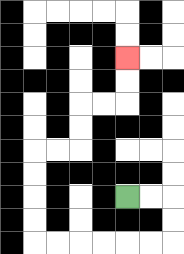{'start': '[5, 8]', 'end': '[5, 2]', 'path_directions': 'R,R,D,D,L,L,L,L,L,L,U,U,U,U,R,R,U,U,R,R,U,U', 'path_coordinates': '[[5, 8], [6, 8], [7, 8], [7, 9], [7, 10], [6, 10], [5, 10], [4, 10], [3, 10], [2, 10], [1, 10], [1, 9], [1, 8], [1, 7], [1, 6], [2, 6], [3, 6], [3, 5], [3, 4], [4, 4], [5, 4], [5, 3], [5, 2]]'}